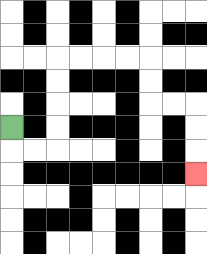{'start': '[0, 5]', 'end': '[8, 7]', 'path_directions': 'D,R,R,U,U,U,U,R,R,R,R,D,D,R,R,D,D,D', 'path_coordinates': '[[0, 5], [0, 6], [1, 6], [2, 6], [2, 5], [2, 4], [2, 3], [2, 2], [3, 2], [4, 2], [5, 2], [6, 2], [6, 3], [6, 4], [7, 4], [8, 4], [8, 5], [8, 6], [8, 7]]'}